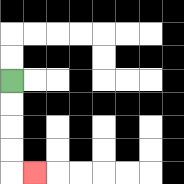{'start': '[0, 3]', 'end': '[1, 7]', 'path_directions': 'D,D,D,D,R', 'path_coordinates': '[[0, 3], [0, 4], [0, 5], [0, 6], [0, 7], [1, 7]]'}